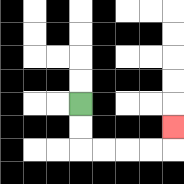{'start': '[3, 4]', 'end': '[7, 5]', 'path_directions': 'D,D,R,R,R,R,U', 'path_coordinates': '[[3, 4], [3, 5], [3, 6], [4, 6], [5, 6], [6, 6], [7, 6], [7, 5]]'}